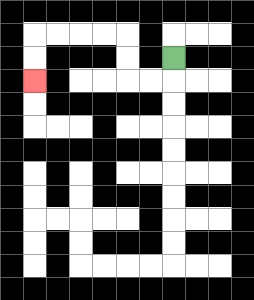{'start': '[7, 2]', 'end': '[1, 3]', 'path_directions': 'D,L,L,U,U,L,L,L,L,D,D', 'path_coordinates': '[[7, 2], [7, 3], [6, 3], [5, 3], [5, 2], [5, 1], [4, 1], [3, 1], [2, 1], [1, 1], [1, 2], [1, 3]]'}